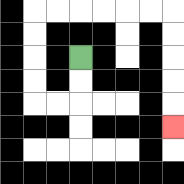{'start': '[3, 2]', 'end': '[7, 5]', 'path_directions': 'D,D,L,L,U,U,U,U,R,R,R,R,R,R,D,D,D,D,D', 'path_coordinates': '[[3, 2], [3, 3], [3, 4], [2, 4], [1, 4], [1, 3], [1, 2], [1, 1], [1, 0], [2, 0], [3, 0], [4, 0], [5, 0], [6, 0], [7, 0], [7, 1], [7, 2], [7, 3], [7, 4], [7, 5]]'}